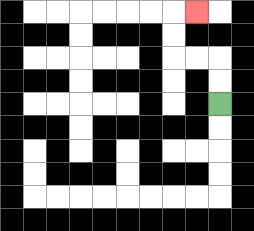{'start': '[9, 4]', 'end': '[8, 0]', 'path_directions': 'U,U,L,L,U,U,R', 'path_coordinates': '[[9, 4], [9, 3], [9, 2], [8, 2], [7, 2], [7, 1], [7, 0], [8, 0]]'}